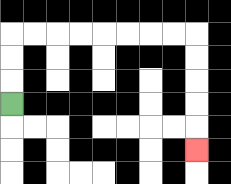{'start': '[0, 4]', 'end': '[8, 6]', 'path_directions': 'U,U,U,R,R,R,R,R,R,R,R,D,D,D,D,D', 'path_coordinates': '[[0, 4], [0, 3], [0, 2], [0, 1], [1, 1], [2, 1], [3, 1], [4, 1], [5, 1], [6, 1], [7, 1], [8, 1], [8, 2], [8, 3], [8, 4], [8, 5], [8, 6]]'}